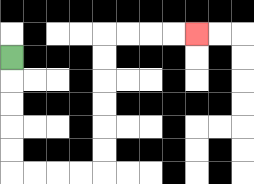{'start': '[0, 2]', 'end': '[8, 1]', 'path_directions': 'D,D,D,D,D,R,R,R,R,U,U,U,U,U,U,R,R,R,R', 'path_coordinates': '[[0, 2], [0, 3], [0, 4], [0, 5], [0, 6], [0, 7], [1, 7], [2, 7], [3, 7], [4, 7], [4, 6], [4, 5], [4, 4], [4, 3], [4, 2], [4, 1], [5, 1], [6, 1], [7, 1], [8, 1]]'}